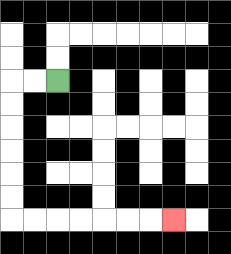{'start': '[2, 3]', 'end': '[7, 9]', 'path_directions': 'L,L,D,D,D,D,D,D,R,R,R,R,R,R,R', 'path_coordinates': '[[2, 3], [1, 3], [0, 3], [0, 4], [0, 5], [0, 6], [0, 7], [0, 8], [0, 9], [1, 9], [2, 9], [3, 9], [4, 9], [5, 9], [6, 9], [7, 9]]'}